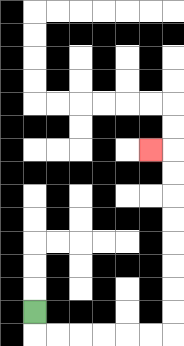{'start': '[1, 13]', 'end': '[6, 6]', 'path_directions': 'D,R,R,R,R,R,R,U,U,U,U,U,U,U,U,L', 'path_coordinates': '[[1, 13], [1, 14], [2, 14], [3, 14], [4, 14], [5, 14], [6, 14], [7, 14], [7, 13], [7, 12], [7, 11], [7, 10], [7, 9], [7, 8], [7, 7], [7, 6], [6, 6]]'}